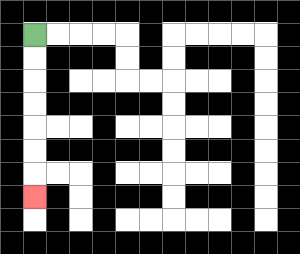{'start': '[1, 1]', 'end': '[1, 8]', 'path_directions': 'D,D,D,D,D,D,D', 'path_coordinates': '[[1, 1], [1, 2], [1, 3], [1, 4], [1, 5], [1, 6], [1, 7], [1, 8]]'}